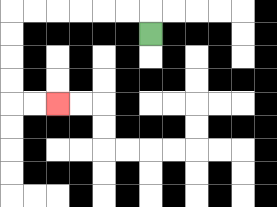{'start': '[6, 1]', 'end': '[2, 4]', 'path_directions': 'U,L,L,L,L,L,L,D,D,D,D,R,R', 'path_coordinates': '[[6, 1], [6, 0], [5, 0], [4, 0], [3, 0], [2, 0], [1, 0], [0, 0], [0, 1], [0, 2], [0, 3], [0, 4], [1, 4], [2, 4]]'}